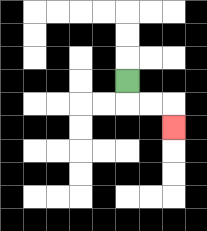{'start': '[5, 3]', 'end': '[7, 5]', 'path_directions': 'D,R,R,D', 'path_coordinates': '[[5, 3], [5, 4], [6, 4], [7, 4], [7, 5]]'}